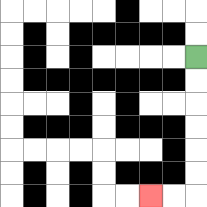{'start': '[8, 2]', 'end': '[6, 8]', 'path_directions': 'D,D,D,D,D,D,L,L', 'path_coordinates': '[[8, 2], [8, 3], [8, 4], [8, 5], [8, 6], [8, 7], [8, 8], [7, 8], [6, 8]]'}